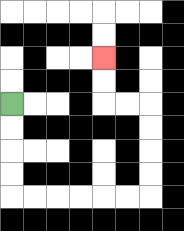{'start': '[0, 4]', 'end': '[4, 2]', 'path_directions': 'D,D,D,D,R,R,R,R,R,R,U,U,U,U,L,L,U,U', 'path_coordinates': '[[0, 4], [0, 5], [0, 6], [0, 7], [0, 8], [1, 8], [2, 8], [3, 8], [4, 8], [5, 8], [6, 8], [6, 7], [6, 6], [6, 5], [6, 4], [5, 4], [4, 4], [4, 3], [4, 2]]'}